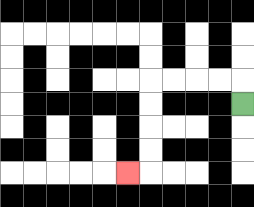{'start': '[10, 4]', 'end': '[5, 7]', 'path_directions': 'U,L,L,L,L,D,D,D,D,L', 'path_coordinates': '[[10, 4], [10, 3], [9, 3], [8, 3], [7, 3], [6, 3], [6, 4], [6, 5], [6, 6], [6, 7], [5, 7]]'}